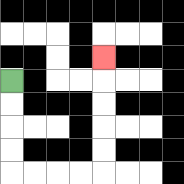{'start': '[0, 3]', 'end': '[4, 2]', 'path_directions': 'D,D,D,D,R,R,R,R,U,U,U,U,U', 'path_coordinates': '[[0, 3], [0, 4], [0, 5], [0, 6], [0, 7], [1, 7], [2, 7], [3, 7], [4, 7], [4, 6], [4, 5], [4, 4], [4, 3], [4, 2]]'}